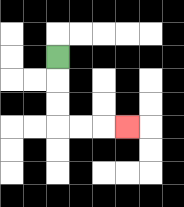{'start': '[2, 2]', 'end': '[5, 5]', 'path_directions': 'D,D,D,R,R,R', 'path_coordinates': '[[2, 2], [2, 3], [2, 4], [2, 5], [3, 5], [4, 5], [5, 5]]'}